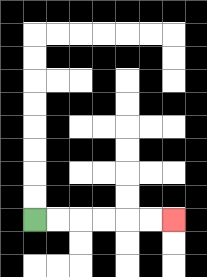{'start': '[1, 9]', 'end': '[7, 9]', 'path_directions': 'R,R,R,R,R,R', 'path_coordinates': '[[1, 9], [2, 9], [3, 9], [4, 9], [5, 9], [6, 9], [7, 9]]'}